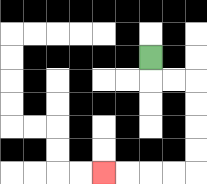{'start': '[6, 2]', 'end': '[4, 7]', 'path_directions': 'D,R,R,D,D,D,D,L,L,L,L', 'path_coordinates': '[[6, 2], [6, 3], [7, 3], [8, 3], [8, 4], [8, 5], [8, 6], [8, 7], [7, 7], [6, 7], [5, 7], [4, 7]]'}